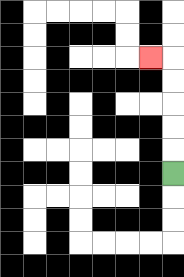{'start': '[7, 7]', 'end': '[6, 2]', 'path_directions': 'U,U,U,U,U,L', 'path_coordinates': '[[7, 7], [7, 6], [7, 5], [7, 4], [7, 3], [7, 2], [6, 2]]'}